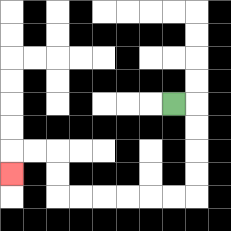{'start': '[7, 4]', 'end': '[0, 7]', 'path_directions': 'R,D,D,D,D,L,L,L,L,L,L,U,U,L,L,D', 'path_coordinates': '[[7, 4], [8, 4], [8, 5], [8, 6], [8, 7], [8, 8], [7, 8], [6, 8], [5, 8], [4, 8], [3, 8], [2, 8], [2, 7], [2, 6], [1, 6], [0, 6], [0, 7]]'}